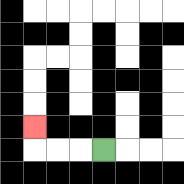{'start': '[4, 6]', 'end': '[1, 5]', 'path_directions': 'L,L,L,U', 'path_coordinates': '[[4, 6], [3, 6], [2, 6], [1, 6], [1, 5]]'}